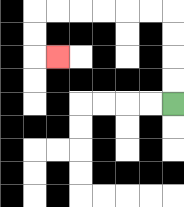{'start': '[7, 4]', 'end': '[2, 2]', 'path_directions': 'U,U,U,U,L,L,L,L,L,L,D,D,R', 'path_coordinates': '[[7, 4], [7, 3], [7, 2], [7, 1], [7, 0], [6, 0], [5, 0], [4, 0], [3, 0], [2, 0], [1, 0], [1, 1], [1, 2], [2, 2]]'}